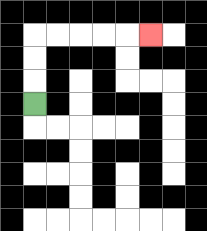{'start': '[1, 4]', 'end': '[6, 1]', 'path_directions': 'U,U,U,R,R,R,R,R', 'path_coordinates': '[[1, 4], [1, 3], [1, 2], [1, 1], [2, 1], [3, 1], [4, 1], [5, 1], [6, 1]]'}